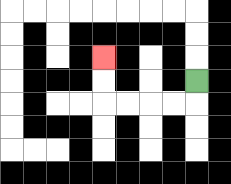{'start': '[8, 3]', 'end': '[4, 2]', 'path_directions': 'D,L,L,L,L,U,U', 'path_coordinates': '[[8, 3], [8, 4], [7, 4], [6, 4], [5, 4], [4, 4], [4, 3], [4, 2]]'}